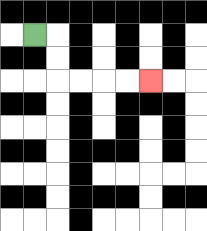{'start': '[1, 1]', 'end': '[6, 3]', 'path_directions': 'R,D,D,R,R,R,R', 'path_coordinates': '[[1, 1], [2, 1], [2, 2], [2, 3], [3, 3], [4, 3], [5, 3], [6, 3]]'}